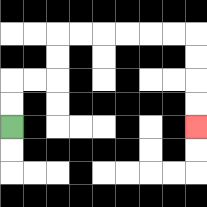{'start': '[0, 5]', 'end': '[8, 5]', 'path_directions': 'U,U,R,R,U,U,R,R,R,R,R,R,D,D,D,D', 'path_coordinates': '[[0, 5], [0, 4], [0, 3], [1, 3], [2, 3], [2, 2], [2, 1], [3, 1], [4, 1], [5, 1], [6, 1], [7, 1], [8, 1], [8, 2], [8, 3], [8, 4], [8, 5]]'}